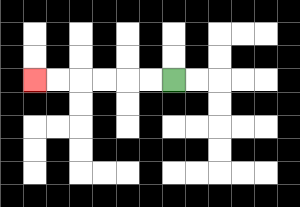{'start': '[7, 3]', 'end': '[1, 3]', 'path_directions': 'L,L,L,L,L,L', 'path_coordinates': '[[7, 3], [6, 3], [5, 3], [4, 3], [3, 3], [2, 3], [1, 3]]'}